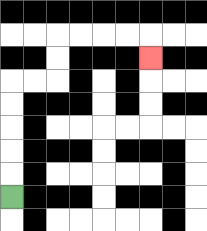{'start': '[0, 8]', 'end': '[6, 2]', 'path_directions': 'U,U,U,U,U,R,R,U,U,R,R,R,R,D', 'path_coordinates': '[[0, 8], [0, 7], [0, 6], [0, 5], [0, 4], [0, 3], [1, 3], [2, 3], [2, 2], [2, 1], [3, 1], [4, 1], [5, 1], [6, 1], [6, 2]]'}